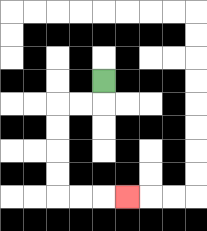{'start': '[4, 3]', 'end': '[5, 8]', 'path_directions': 'D,L,L,D,D,D,D,R,R,R', 'path_coordinates': '[[4, 3], [4, 4], [3, 4], [2, 4], [2, 5], [2, 6], [2, 7], [2, 8], [3, 8], [4, 8], [5, 8]]'}